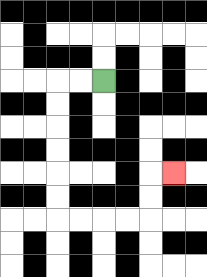{'start': '[4, 3]', 'end': '[7, 7]', 'path_directions': 'L,L,D,D,D,D,D,D,R,R,R,R,U,U,R', 'path_coordinates': '[[4, 3], [3, 3], [2, 3], [2, 4], [2, 5], [2, 6], [2, 7], [2, 8], [2, 9], [3, 9], [4, 9], [5, 9], [6, 9], [6, 8], [6, 7], [7, 7]]'}